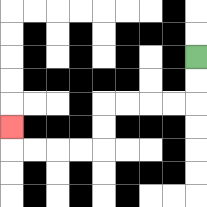{'start': '[8, 2]', 'end': '[0, 5]', 'path_directions': 'D,D,L,L,L,L,D,D,L,L,L,L,U', 'path_coordinates': '[[8, 2], [8, 3], [8, 4], [7, 4], [6, 4], [5, 4], [4, 4], [4, 5], [4, 6], [3, 6], [2, 6], [1, 6], [0, 6], [0, 5]]'}